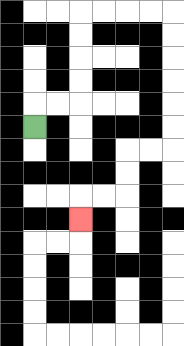{'start': '[1, 5]', 'end': '[3, 9]', 'path_directions': 'U,R,R,U,U,U,U,R,R,R,R,D,D,D,D,D,D,L,L,D,D,L,L,D', 'path_coordinates': '[[1, 5], [1, 4], [2, 4], [3, 4], [3, 3], [3, 2], [3, 1], [3, 0], [4, 0], [5, 0], [6, 0], [7, 0], [7, 1], [7, 2], [7, 3], [7, 4], [7, 5], [7, 6], [6, 6], [5, 6], [5, 7], [5, 8], [4, 8], [3, 8], [3, 9]]'}